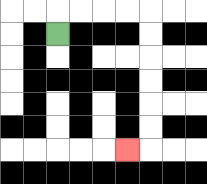{'start': '[2, 1]', 'end': '[5, 6]', 'path_directions': 'U,R,R,R,R,D,D,D,D,D,D,L', 'path_coordinates': '[[2, 1], [2, 0], [3, 0], [4, 0], [5, 0], [6, 0], [6, 1], [6, 2], [6, 3], [6, 4], [6, 5], [6, 6], [5, 6]]'}